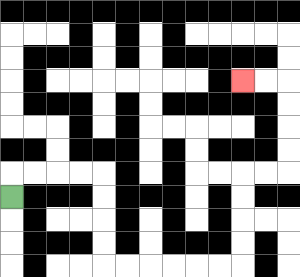{'start': '[0, 8]', 'end': '[10, 3]', 'path_directions': 'U,R,R,R,R,D,D,D,D,R,R,R,R,R,R,U,U,U,U,R,R,U,U,U,U,L,L', 'path_coordinates': '[[0, 8], [0, 7], [1, 7], [2, 7], [3, 7], [4, 7], [4, 8], [4, 9], [4, 10], [4, 11], [5, 11], [6, 11], [7, 11], [8, 11], [9, 11], [10, 11], [10, 10], [10, 9], [10, 8], [10, 7], [11, 7], [12, 7], [12, 6], [12, 5], [12, 4], [12, 3], [11, 3], [10, 3]]'}